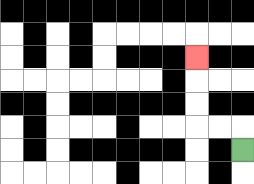{'start': '[10, 6]', 'end': '[8, 2]', 'path_directions': 'U,L,L,U,U,U', 'path_coordinates': '[[10, 6], [10, 5], [9, 5], [8, 5], [8, 4], [8, 3], [8, 2]]'}